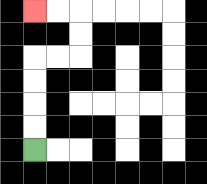{'start': '[1, 6]', 'end': '[1, 0]', 'path_directions': 'U,U,U,U,R,R,U,U,L,L', 'path_coordinates': '[[1, 6], [1, 5], [1, 4], [1, 3], [1, 2], [2, 2], [3, 2], [3, 1], [3, 0], [2, 0], [1, 0]]'}